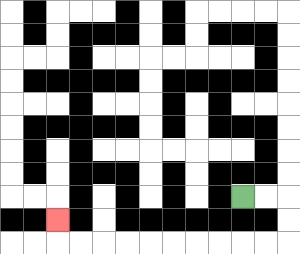{'start': '[10, 8]', 'end': '[2, 9]', 'path_directions': 'R,R,D,D,L,L,L,L,L,L,L,L,L,L,U', 'path_coordinates': '[[10, 8], [11, 8], [12, 8], [12, 9], [12, 10], [11, 10], [10, 10], [9, 10], [8, 10], [7, 10], [6, 10], [5, 10], [4, 10], [3, 10], [2, 10], [2, 9]]'}